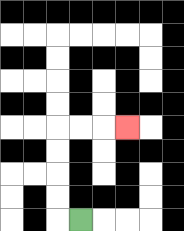{'start': '[3, 9]', 'end': '[5, 5]', 'path_directions': 'L,U,U,U,U,R,R,R', 'path_coordinates': '[[3, 9], [2, 9], [2, 8], [2, 7], [2, 6], [2, 5], [3, 5], [4, 5], [5, 5]]'}